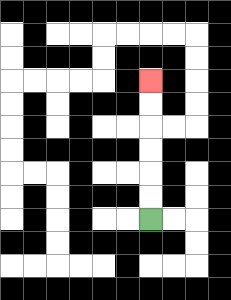{'start': '[6, 9]', 'end': '[6, 3]', 'path_directions': 'U,U,U,U,U,U', 'path_coordinates': '[[6, 9], [6, 8], [6, 7], [6, 6], [6, 5], [6, 4], [6, 3]]'}